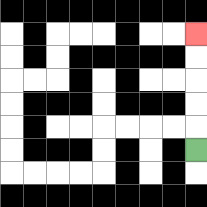{'start': '[8, 6]', 'end': '[8, 1]', 'path_directions': 'U,U,U,U,U', 'path_coordinates': '[[8, 6], [8, 5], [8, 4], [8, 3], [8, 2], [8, 1]]'}